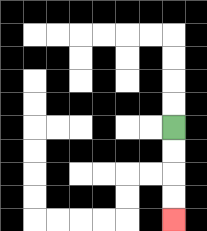{'start': '[7, 5]', 'end': '[7, 9]', 'path_directions': 'D,D,D,D', 'path_coordinates': '[[7, 5], [7, 6], [7, 7], [7, 8], [7, 9]]'}